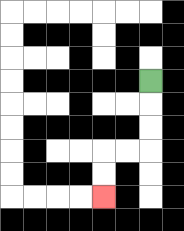{'start': '[6, 3]', 'end': '[4, 8]', 'path_directions': 'D,D,D,L,L,D,D', 'path_coordinates': '[[6, 3], [6, 4], [6, 5], [6, 6], [5, 6], [4, 6], [4, 7], [4, 8]]'}